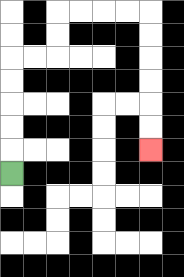{'start': '[0, 7]', 'end': '[6, 6]', 'path_directions': 'U,U,U,U,U,R,R,U,U,R,R,R,R,D,D,D,D,D,D', 'path_coordinates': '[[0, 7], [0, 6], [0, 5], [0, 4], [0, 3], [0, 2], [1, 2], [2, 2], [2, 1], [2, 0], [3, 0], [4, 0], [5, 0], [6, 0], [6, 1], [6, 2], [6, 3], [6, 4], [6, 5], [6, 6]]'}